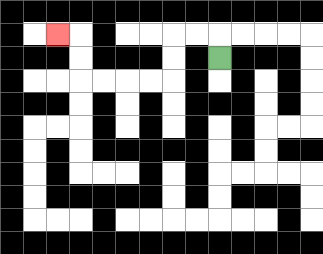{'start': '[9, 2]', 'end': '[2, 1]', 'path_directions': 'U,L,L,D,D,L,L,L,L,U,U,L', 'path_coordinates': '[[9, 2], [9, 1], [8, 1], [7, 1], [7, 2], [7, 3], [6, 3], [5, 3], [4, 3], [3, 3], [3, 2], [3, 1], [2, 1]]'}